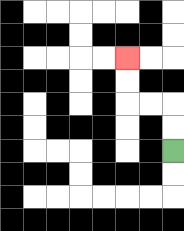{'start': '[7, 6]', 'end': '[5, 2]', 'path_directions': 'U,U,L,L,U,U', 'path_coordinates': '[[7, 6], [7, 5], [7, 4], [6, 4], [5, 4], [5, 3], [5, 2]]'}